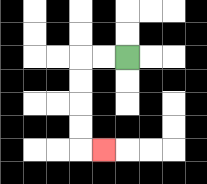{'start': '[5, 2]', 'end': '[4, 6]', 'path_directions': 'L,L,D,D,D,D,R', 'path_coordinates': '[[5, 2], [4, 2], [3, 2], [3, 3], [3, 4], [3, 5], [3, 6], [4, 6]]'}